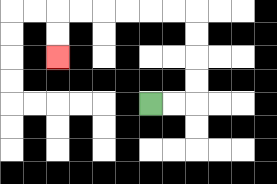{'start': '[6, 4]', 'end': '[2, 2]', 'path_directions': 'R,R,U,U,U,U,L,L,L,L,L,L,D,D', 'path_coordinates': '[[6, 4], [7, 4], [8, 4], [8, 3], [8, 2], [8, 1], [8, 0], [7, 0], [6, 0], [5, 0], [4, 0], [3, 0], [2, 0], [2, 1], [2, 2]]'}